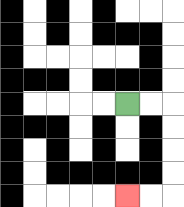{'start': '[5, 4]', 'end': '[5, 8]', 'path_directions': 'R,R,D,D,D,D,L,L', 'path_coordinates': '[[5, 4], [6, 4], [7, 4], [7, 5], [7, 6], [7, 7], [7, 8], [6, 8], [5, 8]]'}